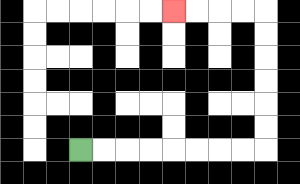{'start': '[3, 6]', 'end': '[7, 0]', 'path_directions': 'R,R,R,R,R,R,R,R,U,U,U,U,U,U,L,L,L,L', 'path_coordinates': '[[3, 6], [4, 6], [5, 6], [6, 6], [7, 6], [8, 6], [9, 6], [10, 6], [11, 6], [11, 5], [11, 4], [11, 3], [11, 2], [11, 1], [11, 0], [10, 0], [9, 0], [8, 0], [7, 0]]'}